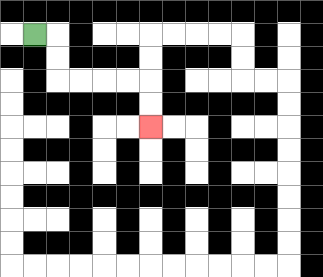{'start': '[1, 1]', 'end': '[6, 5]', 'path_directions': 'R,D,D,R,R,R,R,D,D', 'path_coordinates': '[[1, 1], [2, 1], [2, 2], [2, 3], [3, 3], [4, 3], [5, 3], [6, 3], [6, 4], [6, 5]]'}